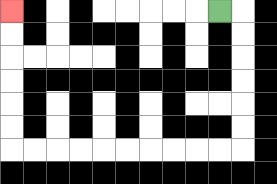{'start': '[9, 0]', 'end': '[0, 0]', 'path_directions': 'R,D,D,D,D,D,D,L,L,L,L,L,L,L,L,L,L,U,U,U,U,U,U', 'path_coordinates': '[[9, 0], [10, 0], [10, 1], [10, 2], [10, 3], [10, 4], [10, 5], [10, 6], [9, 6], [8, 6], [7, 6], [6, 6], [5, 6], [4, 6], [3, 6], [2, 6], [1, 6], [0, 6], [0, 5], [0, 4], [0, 3], [0, 2], [0, 1], [0, 0]]'}